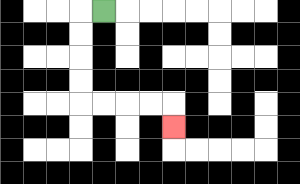{'start': '[4, 0]', 'end': '[7, 5]', 'path_directions': 'L,D,D,D,D,R,R,R,R,D', 'path_coordinates': '[[4, 0], [3, 0], [3, 1], [3, 2], [3, 3], [3, 4], [4, 4], [5, 4], [6, 4], [7, 4], [7, 5]]'}